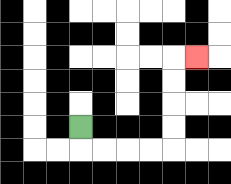{'start': '[3, 5]', 'end': '[8, 2]', 'path_directions': 'D,R,R,R,R,U,U,U,U,R', 'path_coordinates': '[[3, 5], [3, 6], [4, 6], [5, 6], [6, 6], [7, 6], [7, 5], [7, 4], [7, 3], [7, 2], [8, 2]]'}